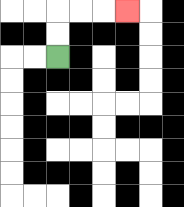{'start': '[2, 2]', 'end': '[5, 0]', 'path_directions': 'U,U,R,R,R', 'path_coordinates': '[[2, 2], [2, 1], [2, 0], [3, 0], [4, 0], [5, 0]]'}